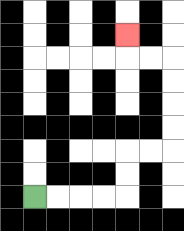{'start': '[1, 8]', 'end': '[5, 1]', 'path_directions': 'R,R,R,R,U,U,R,R,U,U,U,U,L,L,U', 'path_coordinates': '[[1, 8], [2, 8], [3, 8], [4, 8], [5, 8], [5, 7], [5, 6], [6, 6], [7, 6], [7, 5], [7, 4], [7, 3], [7, 2], [6, 2], [5, 2], [5, 1]]'}